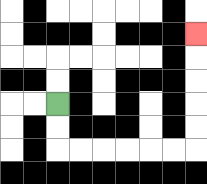{'start': '[2, 4]', 'end': '[8, 1]', 'path_directions': 'D,D,R,R,R,R,R,R,U,U,U,U,U', 'path_coordinates': '[[2, 4], [2, 5], [2, 6], [3, 6], [4, 6], [5, 6], [6, 6], [7, 6], [8, 6], [8, 5], [8, 4], [8, 3], [8, 2], [8, 1]]'}